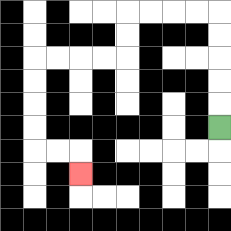{'start': '[9, 5]', 'end': '[3, 7]', 'path_directions': 'U,U,U,U,U,L,L,L,L,D,D,L,L,L,L,D,D,D,D,R,R,D', 'path_coordinates': '[[9, 5], [9, 4], [9, 3], [9, 2], [9, 1], [9, 0], [8, 0], [7, 0], [6, 0], [5, 0], [5, 1], [5, 2], [4, 2], [3, 2], [2, 2], [1, 2], [1, 3], [1, 4], [1, 5], [1, 6], [2, 6], [3, 6], [3, 7]]'}